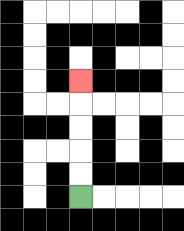{'start': '[3, 8]', 'end': '[3, 3]', 'path_directions': 'U,U,U,U,U', 'path_coordinates': '[[3, 8], [3, 7], [3, 6], [3, 5], [3, 4], [3, 3]]'}